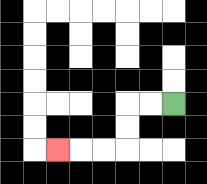{'start': '[7, 4]', 'end': '[2, 6]', 'path_directions': 'L,L,D,D,L,L,L', 'path_coordinates': '[[7, 4], [6, 4], [5, 4], [5, 5], [5, 6], [4, 6], [3, 6], [2, 6]]'}